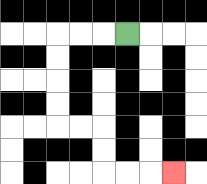{'start': '[5, 1]', 'end': '[7, 7]', 'path_directions': 'L,L,L,D,D,D,D,R,R,D,D,R,R,R', 'path_coordinates': '[[5, 1], [4, 1], [3, 1], [2, 1], [2, 2], [2, 3], [2, 4], [2, 5], [3, 5], [4, 5], [4, 6], [4, 7], [5, 7], [6, 7], [7, 7]]'}